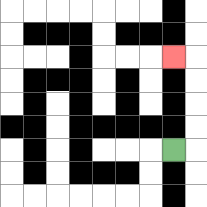{'start': '[7, 6]', 'end': '[7, 2]', 'path_directions': 'R,U,U,U,U,L', 'path_coordinates': '[[7, 6], [8, 6], [8, 5], [8, 4], [8, 3], [8, 2], [7, 2]]'}